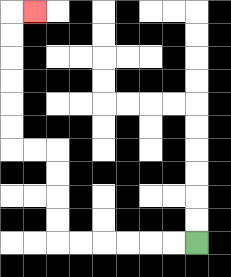{'start': '[8, 10]', 'end': '[1, 0]', 'path_directions': 'L,L,L,L,L,L,U,U,U,U,L,L,U,U,U,U,U,U,R', 'path_coordinates': '[[8, 10], [7, 10], [6, 10], [5, 10], [4, 10], [3, 10], [2, 10], [2, 9], [2, 8], [2, 7], [2, 6], [1, 6], [0, 6], [0, 5], [0, 4], [0, 3], [0, 2], [0, 1], [0, 0], [1, 0]]'}